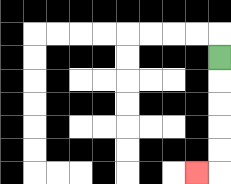{'start': '[9, 2]', 'end': '[8, 7]', 'path_directions': 'D,D,D,D,D,L', 'path_coordinates': '[[9, 2], [9, 3], [9, 4], [9, 5], [9, 6], [9, 7], [8, 7]]'}